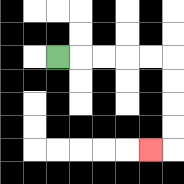{'start': '[2, 2]', 'end': '[6, 6]', 'path_directions': 'R,R,R,R,R,D,D,D,D,L', 'path_coordinates': '[[2, 2], [3, 2], [4, 2], [5, 2], [6, 2], [7, 2], [7, 3], [7, 4], [7, 5], [7, 6], [6, 6]]'}